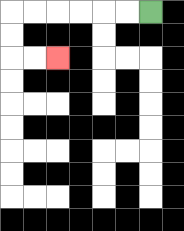{'start': '[6, 0]', 'end': '[2, 2]', 'path_directions': 'L,L,L,L,L,L,D,D,R,R', 'path_coordinates': '[[6, 0], [5, 0], [4, 0], [3, 0], [2, 0], [1, 0], [0, 0], [0, 1], [0, 2], [1, 2], [2, 2]]'}